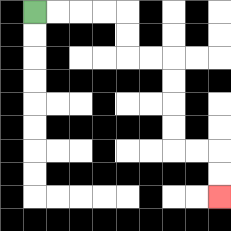{'start': '[1, 0]', 'end': '[9, 8]', 'path_directions': 'R,R,R,R,D,D,R,R,D,D,D,D,R,R,D,D', 'path_coordinates': '[[1, 0], [2, 0], [3, 0], [4, 0], [5, 0], [5, 1], [5, 2], [6, 2], [7, 2], [7, 3], [7, 4], [7, 5], [7, 6], [8, 6], [9, 6], [9, 7], [9, 8]]'}